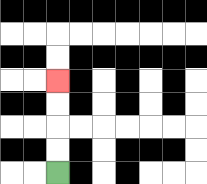{'start': '[2, 7]', 'end': '[2, 3]', 'path_directions': 'U,U,U,U', 'path_coordinates': '[[2, 7], [2, 6], [2, 5], [2, 4], [2, 3]]'}